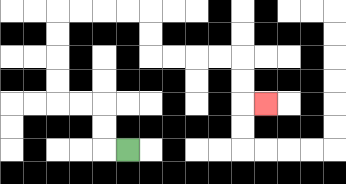{'start': '[5, 6]', 'end': '[11, 4]', 'path_directions': 'L,U,U,L,L,U,U,U,U,R,R,R,R,D,D,R,R,R,R,D,D,R', 'path_coordinates': '[[5, 6], [4, 6], [4, 5], [4, 4], [3, 4], [2, 4], [2, 3], [2, 2], [2, 1], [2, 0], [3, 0], [4, 0], [5, 0], [6, 0], [6, 1], [6, 2], [7, 2], [8, 2], [9, 2], [10, 2], [10, 3], [10, 4], [11, 4]]'}